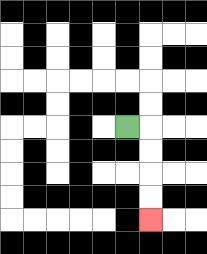{'start': '[5, 5]', 'end': '[6, 9]', 'path_directions': 'R,D,D,D,D', 'path_coordinates': '[[5, 5], [6, 5], [6, 6], [6, 7], [6, 8], [6, 9]]'}